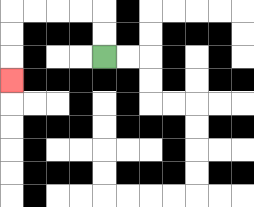{'start': '[4, 2]', 'end': '[0, 3]', 'path_directions': 'U,U,L,L,L,L,D,D,D', 'path_coordinates': '[[4, 2], [4, 1], [4, 0], [3, 0], [2, 0], [1, 0], [0, 0], [0, 1], [0, 2], [0, 3]]'}